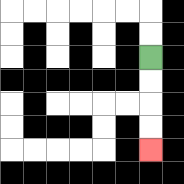{'start': '[6, 2]', 'end': '[6, 6]', 'path_directions': 'D,D,D,D', 'path_coordinates': '[[6, 2], [6, 3], [6, 4], [6, 5], [6, 6]]'}